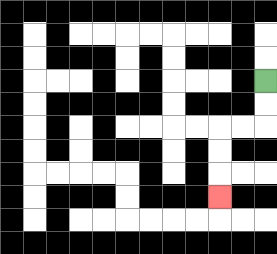{'start': '[11, 3]', 'end': '[9, 8]', 'path_directions': 'D,D,L,L,D,D,D', 'path_coordinates': '[[11, 3], [11, 4], [11, 5], [10, 5], [9, 5], [9, 6], [9, 7], [9, 8]]'}